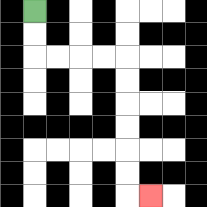{'start': '[1, 0]', 'end': '[6, 8]', 'path_directions': 'D,D,R,R,R,R,D,D,D,D,D,D,R', 'path_coordinates': '[[1, 0], [1, 1], [1, 2], [2, 2], [3, 2], [4, 2], [5, 2], [5, 3], [5, 4], [5, 5], [5, 6], [5, 7], [5, 8], [6, 8]]'}